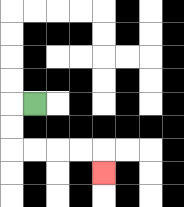{'start': '[1, 4]', 'end': '[4, 7]', 'path_directions': 'L,D,D,R,R,R,R,D', 'path_coordinates': '[[1, 4], [0, 4], [0, 5], [0, 6], [1, 6], [2, 6], [3, 6], [4, 6], [4, 7]]'}